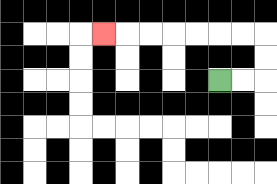{'start': '[9, 3]', 'end': '[4, 1]', 'path_directions': 'R,R,U,U,L,L,L,L,L,L,L', 'path_coordinates': '[[9, 3], [10, 3], [11, 3], [11, 2], [11, 1], [10, 1], [9, 1], [8, 1], [7, 1], [6, 1], [5, 1], [4, 1]]'}